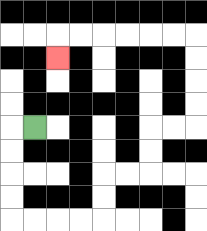{'start': '[1, 5]', 'end': '[2, 2]', 'path_directions': 'L,D,D,D,D,R,R,R,R,U,U,R,R,U,U,R,R,U,U,U,U,L,L,L,L,L,L,D', 'path_coordinates': '[[1, 5], [0, 5], [0, 6], [0, 7], [0, 8], [0, 9], [1, 9], [2, 9], [3, 9], [4, 9], [4, 8], [4, 7], [5, 7], [6, 7], [6, 6], [6, 5], [7, 5], [8, 5], [8, 4], [8, 3], [8, 2], [8, 1], [7, 1], [6, 1], [5, 1], [4, 1], [3, 1], [2, 1], [2, 2]]'}